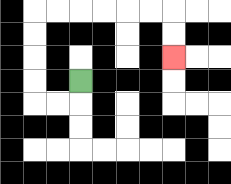{'start': '[3, 3]', 'end': '[7, 2]', 'path_directions': 'D,L,L,U,U,U,U,R,R,R,R,R,R,D,D', 'path_coordinates': '[[3, 3], [3, 4], [2, 4], [1, 4], [1, 3], [1, 2], [1, 1], [1, 0], [2, 0], [3, 0], [4, 0], [5, 0], [6, 0], [7, 0], [7, 1], [7, 2]]'}